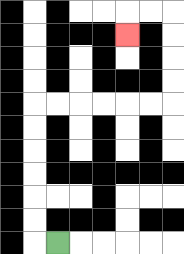{'start': '[2, 10]', 'end': '[5, 1]', 'path_directions': 'L,U,U,U,U,U,U,R,R,R,R,R,R,U,U,U,U,L,L,D', 'path_coordinates': '[[2, 10], [1, 10], [1, 9], [1, 8], [1, 7], [1, 6], [1, 5], [1, 4], [2, 4], [3, 4], [4, 4], [5, 4], [6, 4], [7, 4], [7, 3], [7, 2], [7, 1], [7, 0], [6, 0], [5, 0], [5, 1]]'}